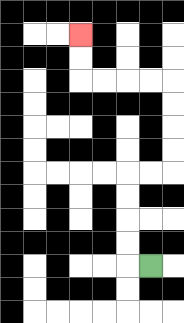{'start': '[6, 11]', 'end': '[3, 1]', 'path_directions': 'L,U,U,U,U,R,R,U,U,U,U,L,L,L,L,U,U', 'path_coordinates': '[[6, 11], [5, 11], [5, 10], [5, 9], [5, 8], [5, 7], [6, 7], [7, 7], [7, 6], [7, 5], [7, 4], [7, 3], [6, 3], [5, 3], [4, 3], [3, 3], [3, 2], [3, 1]]'}